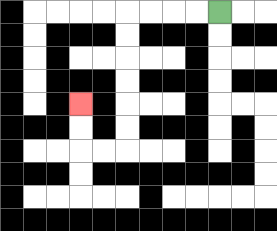{'start': '[9, 0]', 'end': '[3, 4]', 'path_directions': 'L,L,L,L,D,D,D,D,D,D,L,L,U,U', 'path_coordinates': '[[9, 0], [8, 0], [7, 0], [6, 0], [5, 0], [5, 1], [5, 2], [5, 3], [5, 4], [5, 5], [5, 6], [4, 6], [3, 6], [3, 5], [3, 4]]'}